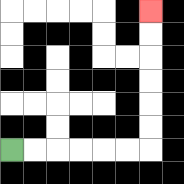{'start': '[0, 6]', 'end': '[6, 0]', 'path_directions': 'R,R,R,R,R,R,U,U,U,U,U,U', 'path_coordinates': '[[0, 6], [1, 6], [2, 6], [3, 6], [4, 6], [5, 6], [6, 6], [6, 5], [6, 4], [6, 3], [6, 2], [6, 1], [6, 0]]'}